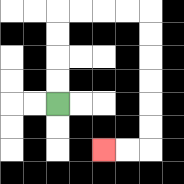{'start': '[2, 4]', 'end': '[4, 6]', 'path_directions': 'U,U,U,U,R,R,R,R,D,D,D,D,D,D,L,L', 'path_coordinates': '[[2, 4], [2, 3], [2, 2], [2, 1], [2, 0], [3, 0], [4, 0], [5, 0], [6, 0], [6, 1], [6, 2], [6, 3], [6, 4], [6, 5], [6, 6], [5, 6], [4, 6]]'}